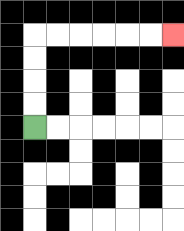{'start': '[1, 5]', 'end': '[7, 1]', 'path_directions': 'U,U,U,U,R,R,R,R,R,R', 'path_coordinates': '[[1, 5], [1, 4], [1, 3], [1, 2], [1, 1], [2, 1], [3, 1], [4, 1], [5, 1], [6, 1], [7, 1]]'}